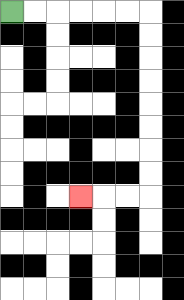{'start': '[0, 0]', 'end': '[3, 8]', 'path_directions': 'R,R,R,R,R,R,D,D,D,D,D,D,D,D,L,L,L', 'path_coordinates': '[[0, 0], [1, 0], [2, 0], [3, 0], [4, 0], [5, 0], [6, 0], [6, 1], [6, 2], [6, 3], [6, 4], [6, 5], [6, 6], [6, 7], [6, 8], [5, 8], [4, 8], [3, 8]]'}